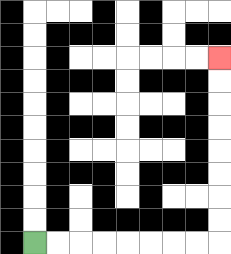{'start': '[1, 10]', 'end': '[9, 2]', 'path_directions': 'R,R,R,R,R,R,R,R,U,U,U,U,U,U,U,U', 'path_coordinates': '[[1, 10], [2, 10], [3, 10], [4, 10], [5, 10], [6, 10], [7, 10], [8, 10], [9, 10], [9, 9], [9, 8], [9, 7], [9, 6], [9, 5], [9, 4], [9, 3], [9, 2]]'}